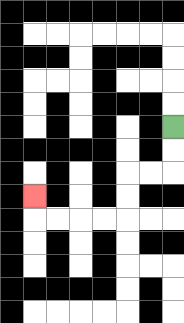{'start': '[7, 5]', 'end': '[1, 8]', 'path_directions': 'D,D,L,L,D,D,L,L,L,L,U', 'path_coordinates': '[[7, 5], [7, 6], [7, 7], [6, 7], [5, 7], [5, 8], [5, 9], [4, 9], [3, 9], [2, 9], [1, 9], [1, 8]]'}